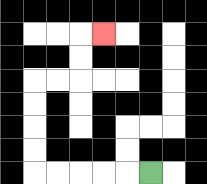{'start': '[6, 7]', 'end': '[4, 1]', 'path_directions': 'L,L,L,L,L,U,U,U,U,R,R,U,U,R', 'path_coordinates': '[[6, 7], [5, 7], [4, 7], [3, 7], [2, 7], [1, 7], [1, 6], [1, 5], [1, 4], [1, 3], [2, 3], [3, 3], [3, 2], [3, 1], [4, 1]]'}